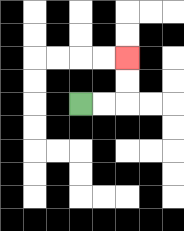{'start': '[3, 4]', 'end': '[5, 2]', 'path_directions': 'R,R,U,U', 'path_coordinates': '[[3, 4], [4, 4], [5, 4], [5, 3], [5, 2]]'}